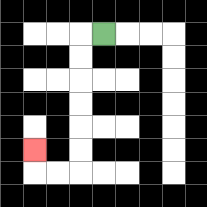{'start': '[4, 1]', 'end': '[1, 6]', 'path_directions': 'L,D,D,D,D,D,D,L,L,U', 'path_coordinates': '[[4, 1], [3, 1], [3, 2], [3, 3], [3, 4], [3, 5], [3, 6], [3, 7], [2, 7], [1, 7], [1, 6]]'}